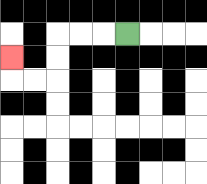{'start': '[5, 1]', 'end': '[0, 2]', 'path_directions': 'L,L,L,D,D,L,L,U', 'path_coordinates': '[[5, 1], [4, 1], [3, 1], [2, 1], [2, 2], [2, 3], [1, 3], [0, 3], [0, 2]]'}